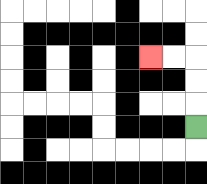{'start': '[8, 5]', 'end': '[6, 2]', 'path_directions': 'U,U,U,L,L', 'path_coordinates': '[[8, 5], [8, 4], [8, 3], [8, 2], [7, 2], [6, 2]]'}